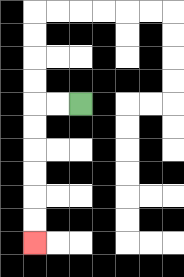{'start': '[3, 4]', 'end': '[1, 10]', 'path_directions': 'L,L,D,D,D,D,D,D', 'path_coordinates': '[[3, 4], [2, 4], [1, 4], [1, 5], [1, 6], [1, 7], [1, 8], [1, 9], [1, 10]]'}